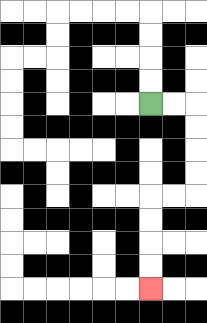{'start': '[6, 4]', 'end': '[6, 12]', 'path_directions': 'R,R,D,D,D,D,L,L,D,D,D,D', 'path_coordinates': '[[6, 4], [7, 4], [8, 4], [8, 5], [8, 6], [8, 7], [8, 8], [7, 8], [6, 8], [6, 9], [6, 10], [6, 11], [6, 12]]'}